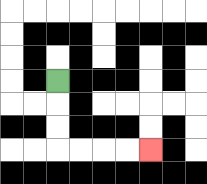{'start': '[2, 3]', 'end': '[6, 6]', 'path_directions': 'D,D,D,R,R,R,R', 'path_coordinates': '[[2, 3], [2, 4], [2, 5], [2, 6], [3, 6], [4, 6], [5, 6], [6, 6]]'}